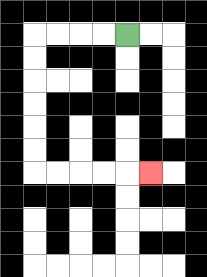{'start': '[5, 1]', 'end': '[6, 7]', 'path_directions': 'L,L,L,L,D,D,D,D,D,D,R,R,R,R,R', 'path_coordinates': '[[5, 1], [4, 1], [3, 1], [2, 1], [1, 1], [1, 2], [1, 3], [1, 4], [1, 5], [1, 6], [1, 7], [2, 7], [3, 7], [4, 7], [5, 7], [6, 7]]'}